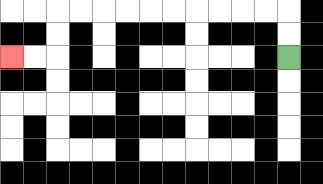{'start': '[12, 2]', 'end': '[0, 2]', 'path_directions': 'U,U,L,L,L,L,L,L,L,L,L,L,D,D,L,L', 'path_coordinates': '[[12, 2], [12, 1], [12, 0], [11, 0], [10, 0], [9, 0], [8, 0], [7, 0], [6, 0], [5, 0], [4, 0], [3, 0], [2, 0], [2, 1], [2, 2], [1, 2], [0, 2]]'}